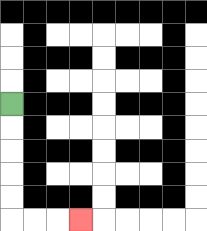{'start': '[0, 4]', 'end': '[3, 9]', 'path_directions': 'D,D,D,D,D,R,R,R', 'path_coordinates': '[[0, 4], [0, 5], [0, 6], [0, 7], [0, 8], [0, 9], [1, 9], [2, 9], [3, 9]]'}